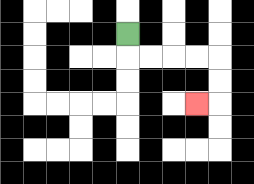{'start': '[5, 1]', 'end': '[8, 4]', 'path_directions': 'D,R,R,R,R,D,D,L', 'path_coordinates': '[[5, 1], [5, 2], [6, 2], [7, 2], [8, 2], [9, 2], [9, 3], [9, 4], [8, 4]]'}